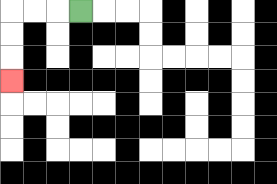{'start': '[3, 0]', 'end': '[0, 3]', 'path_directions': 'L,L,L,D,D,D', 'path_coordinates': '[[3, 0], [2, 0], [1, 0], [0, 0], [0, 1], [0, 2], [0, 3]]'}